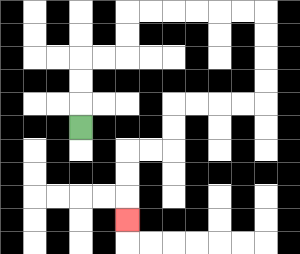{'start': '[3, 5]', 'end': '[5, 9]', 'path_directions': 'U,U,U,R,R,U,U,R,R,R,R,R,R,D,D,D,D,L,L,L,L,D,D,L,L,D,D,D', 'path_coordinates': '[[3, 5], [3, 4], [3, 3], [3, 2], [4, 2], [5, 2], [5, 1], [5, 0], [6, 0], [7, 0], [8, 0], [9, 0], [10, 0], [11, 0], [11, 1], [11, 2], [11, 3], [11, 4], [10, 4], [9, 4], [8, 4], [7, 4], [7, 5], [7, 6], [6, 6], [5, 6], [5, 7], [5, 8], [5, 9]]'}